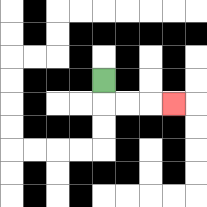{'start': '[4, 3]', 'end': '[7, 4]', 'path_directions': 'D,R,R,R', 'path_coordinates': '[[4, 3], [4, 4], [5, 4], [6, 4], [7, 4]]'}